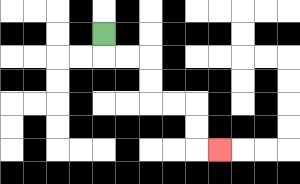{'start': '[4, 1]', 'end': '[9, 6]', 'path_directions': 'D,R,R,D,D,R,R,D,D,R', 'path_coordinates': '[[4, 1], [4, 2], [5, 2], [6, 2], [6, 3], [6, 4], [7, 4], [8, 4], [8, 5], [8, 6], [9, 6]]'}